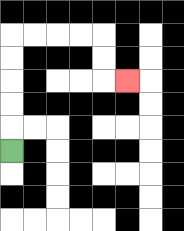{'start': '[0, 6]', 'end': '[5, 3]', 'path_directions': 'U,U,U,U,U,R,R,R,R,D,D,R', 'path_coordinates': '[[0, 6], [0, 5], [0, 4], [0, 3], [0, 2], [0, 1], [1, 1], [2, 1], [3, 1], [4, 1], [4, 2], [4, 3], [5, 3]]'}